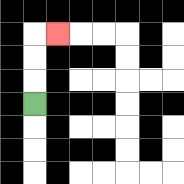{'start': '[1, 4]', 'end': '[2, 1]', 'path_directions': 'U,U,U,R', 'path_coordinates': '[[1, 4], [1, 3], [1, 2], [1, 1], [2, 1]]'}